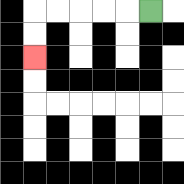{'start': '[6, 0]', 'end': '[1, 2]', 'path_directions': 'L,L,L,L,L,D,D', 'path_coordinates': '[[6, 0], [5, 0], [4, 0], [3, 0], [2, 0], [1, 0], [1, 1], [1, 2]]'}